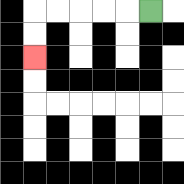{'start': '[6, 0]', 'end': '[1, 2]', 'path_directions': 'L,L,L,L,L,D,D', 'path_coordinates': '[[6, 0], [5, 0], [4, 0], [3, 0], [2, 0], [1, 0], [1, 1], [1, 2]]'}